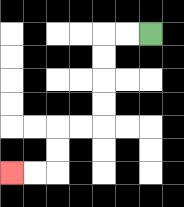{'start': '[6, 1]', 'end': '[0, 7]', 'path_directions': 'L,L,D,D,D,D,L,L,D,D,L,L', 'path_coordinates': '[[6, 1], [5, 1], [4, 1], [4, 2], [4, 3], [4, 4], [4, 5], [3, 5], [2, 5], [2, 6], [2, 7], [1, 7], [0, 7]]'}